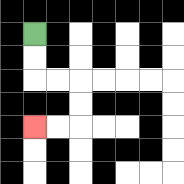{'start': '[1, 1]', 'end': '[1, 5]', 'path_directions': 'D,D,R,R,D,D,L,L', 'path_coordinates': '[[1, 1], [1, 2], [1, 3], [2, 3], [3, 3], [3, 4], [3, 5], [2, 5], [1, 5]]'}